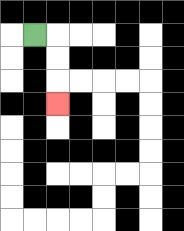{'start': '[1, 1]', 'end': '[2, 4]', 'path_directions': 'R,D,D,D', 'path_coordinates': '[[1, 1], [2, 1], [2, 2], [2, 3], [2, 4]]'}